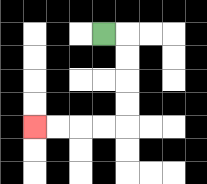{'start': '[4, 1]', 'end': '[1, 5]', 'path_directions': 'R,D,D,D,D,L,L,L,L', 'path_coordinates': '[[4, 1], [5, 1], [5, 2], [5, 3], [5, 4], [5, 5], [4, 5], [3, 5], [2, 5], [1, 5]]'}